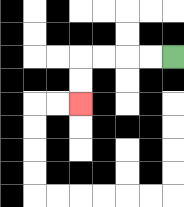{'start': '[7, 2]', 'end': '[3, 4]', 'path_directions': 'L,L,L,L,D,D', 'path_coordinates': '[[7, 2], [6, 2], [5, 2], [4, 2], [3, 2], [3, 3], [3, 4]]'}